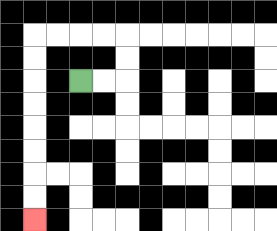{'start': '[3, 3]', 'end': '[1, 9]', 'path_directions': 'R,R,U,U,L,L,L,L,D,D,D,D,D,D,D,D', 'path_coordinates': '[[3, 3], [4, 3], [5, 3], [5, 2], [5, 1], [4, 1], [3, 1], [2, 1], [1, 1], [1, 2], [1, 3], [1, 4], [1, 5], [1, 6], [1, 7], [1, 8], [1, 9]]'}